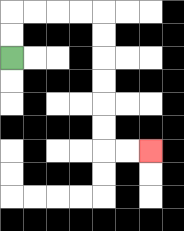{'start': '[0, 2]', 'end': '[6, 6]', 'path_directions': 'U,U,R,R,R,R,D,D,D,D,D,D,R,R', 'path_coordinates': '[[0, 2], [0, 1], [0, 0], [1, 0], [2, 0], [3, 0], [4, 0], [4, 1], [4, 2], [4, 3], [4, 4], [4, 5], [4, 6], [5, 6], [6, 6]]'}